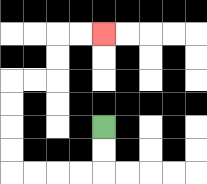{'start': '[4, 5]', 'end': '[4, 1]', 'path_directions': 'D,D,L,L,L,L,U,U,U,U,R,R,U,U,R,R', 'path_coordinates': '[[4, 5], [4, 6], [4, 7], [3, 7], [2, 7], [1, 7], [0, 7], [0, 6], [0, 5], [0, 4], [0, 3], [1, 3], [2, 3], [2, 2], [2, 1], [3, 1], [4, 1]]'}